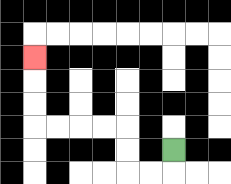{'start': '[7, 6]', 'end': '[1, 2]', 'path_directions': 'D,L,L,U,U,L,L,L,L,U,U,U', 'path_coordinates': '[[7, 6], [7, 7], [6, 7], [5, 7], [5, 6], [5, 5], [4, 5], [3, 5], [2, 5], [1, 5], [1, 4], [1, 3], [1, 2]]'}